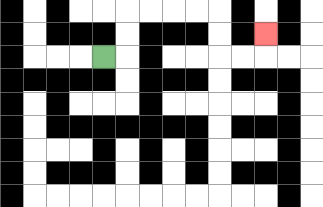{'start': '[4, 2]', 'end': '[11, 1]', 'path_directions': 'R,U,U,R,R,R,R,D,D,R,R,U', 'path_coordinates': '[[4, 2], [5, 2], [5, 1], [5, 0], [6, 0], [7, 0], [8, 0], [9, 0], [9, 1], [9, 2], [10, 2], [11, 2], [11, 1]]'}